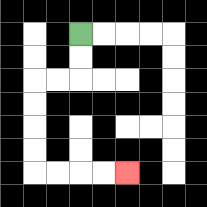{'start': '[3, 1]', 'end': '[5, 7]', 'path_directions': 'D,D,L,L,D,D,D,D,R,R,R,R', 'path_coordinates': '[[3, 1], [3, 2], [3, 3], [2, 3], [1, 3], [1, 4], [1, 5], [1, 6], [1, 7], [2, 7], [3, 7], [4, 7], [5, 7]]'}